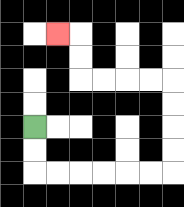{'start': '[1, 5]', 'end': '[2, 1]', 'path_directions': 'D,D,R,R,R,R,R,R,U,U,U,U,L,L,L,L,U,U,L', 'path_coordinates': '[[1, 5], [1, 6], [1, 7], [2, 7], [3, 7], [4, 7], [5, 7], [6, 7], [7, 7], [7, 6], [7, 5], [7, 4], [7, 3], [6, 3], [5, 3], [4, 3], [3, 3], [3, 2], [3, 1], [2, 1]]'}